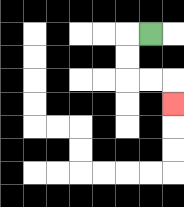{'start': '[6, 1]', 'end': '[7, 4]', 'path_directions': 'L,D,D,R,R,D', 'path_coordinates': '[[6, 1], [5, 1], [5, 2], [5, 3], [6, 3], [7, 3], [7, 4]]'}